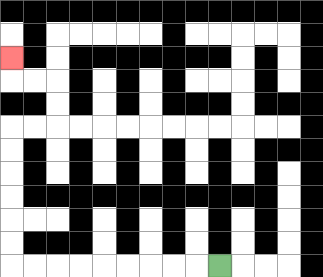{'start': '[9, 11]', 'end': '[0, 2]', 'path_directions': 'L,L,L,L,L,L,L,L,L,U,U,U,U,U,U,R,R,U,U,L,L,U', 'path_coordinates': '[[9, 11], [8, 11], [7, 11], [6, 11], [5, 11], [4, 11], [3, 11], [2, 11], [1, 11], [0, 11], [0, 10], [0, 9], [0, 8], [0, 7], [0, 6], [0, 5], [1, 5], [2, 5], [2, 4], [2, 3], [1, 3], [0, 3], [0, 2]]'}